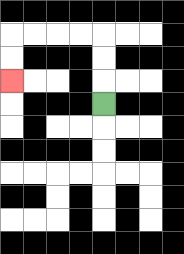{'start': '[4, 4]', 'end': '[0, 3]', 'path_directions': 'U,U,U,L,L,L,L,D,D', 'path_coordinates': '[[4, 4], [4, 3], [4, 2], [4, 1], [3, 1], [2, 1], [1, 1], [0, 1], [0, 2], [0, 3]]'}